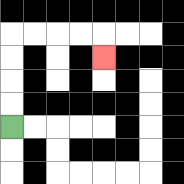{'start': '[0, 5]', 'end': '[4, 2]', 'path_directions': 'U,U,U,U,R,R,R,R,D', 'path_coordinates': '[[0, 5], [0, 4], [0, 3], [0, 2], [0, 1], [1, 1], [2, 1], [3, 1], [4, 1], [4, 2]]'}